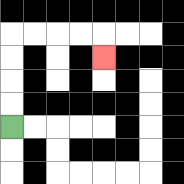{'start': '[0, 5]', 'end': '[4, 2]', 'path_directions': 'U,U,U,U,R,R,R,R,D', 'path_coordinates': '[[0, 5], [0, 4], [0, 3], [0, 2], [0, 1], [1, 1], [2, 1], [3, 1], [4, 1], [4, 2]]'}